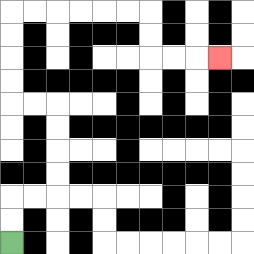{'start': '[0, 10]', 'end': '[9, 2]', 'path_directions': 'U,U,R,R,U,U,U,U,L,L,U,U,U,U,R,R,R,R,R,R,D,D,R,R,R', 'path_coordinates': '[[0, 10], [0, 9], [0, 8], [1, 8], [2, 8], [2, 7], [2, 6], [2, 5], [2, 4], [1, 4], [0, 4], [0, 3], [0, 2], [0, 1], [0, 0], [1, 0], [2, 0], [3, 0], [4, 0], [5, 0], [6, 0], [6, 1], [6, 2], [7, 2], [8, 2], [9, 2]]'}